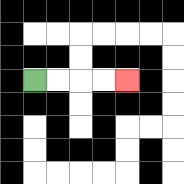{'start': '[1, 3]', 'end': '[5, 3]', 'path_directions': 'R,R,R,R', 'path_coordinates': '[[1, 3], [2, 3], [3, 3], [4, 3], [5, 3]]'}